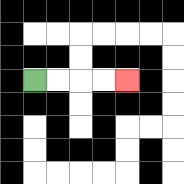{'start': '[1, 3]', 'end': '[5, 3]', 'path_directions': 'R,R,R,R', 'path_coordinates': '[[1, 3], [2, 3], [3, 3], [4, 3], [5, 3]]'}